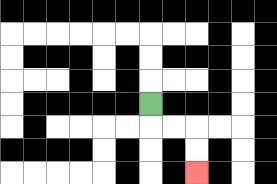{'start': '[6, 4]', 'end': '[8, 7]', 'path_directions': 'D,R,R,D,D', 'path_coordinates': '[[6, 4], [6, 5], [7, 5], [8, 5], [8, 6], [8, 7]]'}